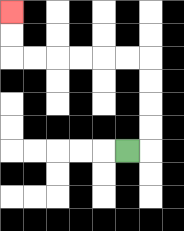{'start': '[5, 6]', 'end': '[0, 0]', 'path_directions': 'R,U,U,U,U,L,L,L,L,L,L,U,U', 'path_coordinates': '[[5, 6], [6, 6], [6, 5], [6, 4], [6, 3], [6, 2], [5, 2], [4, 2], [3, 2], [2, 2], [1, 2], [0, 2], [0, 1], [0, 0]]'}